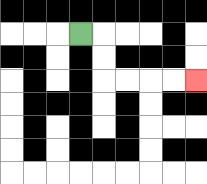{'start': '[3, 1]', 'end': '[8, 3]', 'path_directions': 'R,D,D,R,R,R,R', 'path_coordinates': '[[3, 1], [4, 1], [4, 2], [4, 3], [5, 3], [6, 3], [7, 3], [8, 3]]'}